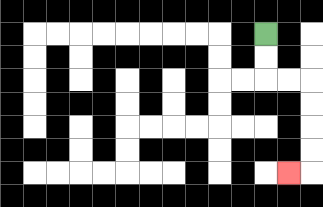{'start': '[11, 1]', 'end': '[12, 7]', 'path_directions': 'D,D,R,R,D,D,D,D,L', 'path_coordinates': '[[11, 1], [11, 2], [11, 3], [12, 3], [13, 3], [13, 4], [13, 5], [13, 6], [13, 7], [12, 7]]'}